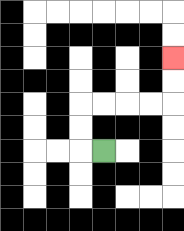{'start': '[4, 6]', 'end': '[7, 2]', 'path_directions': 'L,U,U,R,R,R,R,U,U', 'path_coordinates': '[[4, 6], [3, 6], [3, 5], [3, 4], [4, 4], [5, 4], [6, 4], [7, 4], [7, 3], [7, 2]]'}